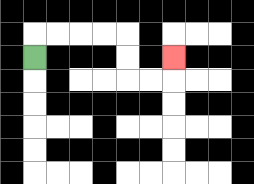{'start': '[1, 2]', 'end': '[7, 2]', 'path_directions': 'U,R,R,R,R,D,D,R,R,U', 'path_coordinates': '[[1, 2], [1, 1], [2, 1], [3, 1], [4, 1], [5, 1], [5, 2], [5, 3], [6, 3], [7, 3], [7, 2]]'}